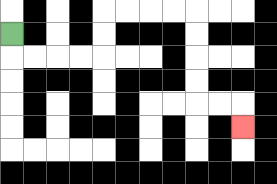{'start': '[0, 1]', 'end': '[10, 5]', 'path_directions': 'D,R,R,R,R,U,U,R,R,R,R,D,D,D,D,R,R,D', 'path_coordinates': '[[0, 1], [0, 2], [1, 2], [2, 2], [3, 2], [4, 2], [4, 1], [4, 0], [5, 0], [6, 0], [7, 0], [8, 0], [8, 1], [8, 2], [8, 3], [8, 4], [9, 4], [10, 4], [10, 5]]'}